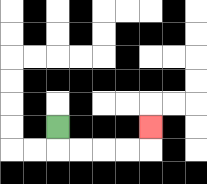{'start': '[2, 5]', 'end': '[6, 5]', 'path_directions': 'D,R,R,R,R,U', 'path_coordinates': '[[2, 5], [2, 6], [3, 6], [4, 6], [5, 6], [6, 6], [6, 5]]'}